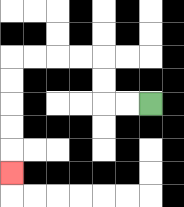{'start': '[6, 4]', 'end': '[0, 7]', 'path_directions': 'L,L,U,U,L,L,L,L,D,D,D,D,D', 'path_coordinates': '[[6, 4], [5, 4], [4, 4], [4, 3], [4, 2], [3, 2], [2, 2], [1, 2], [0, 2], [0, 3], [0, 4], [0, 5], [0, 6], [0, 7]]'}